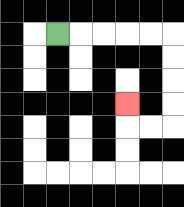{'start': '[2, 1]', 'end': '[5, 4]', 'path_directions': 'R,R,R,R,R,D,D,D,D,L,L,U', 'path_coordinates': '[[2, 1], [3, 1], [4, 1], [5, 1], [6, 1], [7, 1], [7, 2], [7, 3], [7, 4], [7, 5], [6, 5], [5, 5], [5, 4]]'}